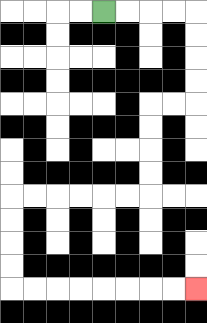{'start': '[4, 0]', 'end': '[8, 12]', 'path_directions': 'R,R,R,R,D,D,D,D,L,L,D,D,D,D,L,L,L,L,L,L,D,D,D,D,R,R,R,R,R,R,R,R', 'path_coordinates': '[[4, 0], [5, 0], [6, 0], [7, 0], [8, 0], [8, 1], [8, 2], [8, 3], [8, 4], [7, 4], [6, 4], [6, 5], [6, 6], [6, 7], [6, 8], [5, 8], [4, 8], [3, 8], [2, 8], [1, 8], [0, 8], [0, 9], [0, 10], [0, 11], [0, 12], [1, 12], [2, 12], [3, 12], [4, 12], [5, 12], [6, 12], [7, 12], [8, 12]]'}